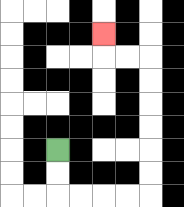{'start': '[2, 6]', 'end': '[4, 1]', 'path_directions': 'D,D,R,R,R,R,U,U,U,U,U,U,L,L,U', 'path_coordinates': '[[2, 6], [2, 7], [2, 8], [3, 8], [4, 8], [5, 8], [6, 8], [6, 7], [6, 6], [6, 5], [6, 4], [6, 3], [6, 2], [5, 2], [4, 2], [4, 1]]'}